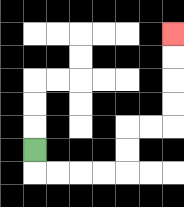{'start': '[1, 6]', 'end': '[7, 1]', 'path_directions': 'D,R,R,R,R,U,U,R,R,U,U,U,U', 'path_coordinates': '[[1, 6], [1, 7], [2, 7], [3, 7], [4, 7], [5, 7], [5, 6], [5, 5], [6, 5], [7, 5], [7, 4], [7, 3], [7, 2], [7, 1]]'}